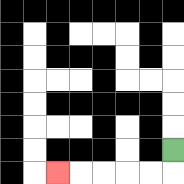{'start': '[7, 6]', 'end': '[2, 7]', 'path_directions': 'D,L,L,L,L,L', 'path_coordinates': '[[7, 6], [7, 7], [6, 7], [5, 7], [4, 7], [3, 7], [2, 7]]'}